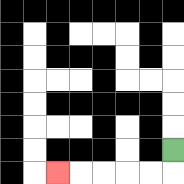{'start': '[7, 6]', 'end': '[2, 7]', 'path_directions': 'D,L,L,L,L,L', 'path_coordinates': '[[7, 6], [7, 7], [6, 7], [5, 7], [4, 7], [3, 7], [2, 7]]'}